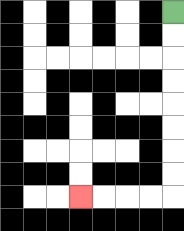{'start': '[7, 0]', 'end': '[3, 8]', 'path_directions': 'D,D,D,D,D,D,D,D,L,L,L,L', 'path_coordinates': '[[7, 0], [7, 1], [7, 2], [7, 3], [7, 4], [7, 5], [7, 6], [7, 7], [7, 8], [6, 8], [5, 8], [4, 8], [3, 8]]'}